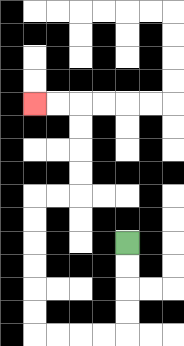{'start': '[5, 10]', 'end': '[1, 4]', 'path_directions': 'D,D,D,D,L,L,L,L,U,U,U,U,U,U,R,R,U,U,U,U,L,L', 'path_coordinates': '[[5, 10], [5, 11], [5, 12], [5, 13], [5, 14], [4, 14], [3, 14], [2, 14], [1, 14], [1, 13], [1, 12], [1, 11], [1, 10], [1, 9], [1, 8], [2, 8], [3, 8], [3, 7], [3, 6], [3, 5], [3, 4], [2, 4], [1, 4]]'}